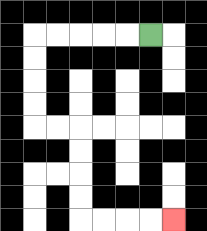{'start': '[6, 1]', 'end': '[7, 9]', 'path_directions': 'L,L,L,L,L,D,D,D,D,R,R,D,D,D,D,R,R,R,R', 'path_coordinates': '[[6, 1], [5, 1], [4, 1], [3, 1], [2, 1], [1, 1], [1, 2], [1, 3], [1, 4], [1, 5], [2, 5], [3, 5], [3, 6], [3, 7], [3, 8], [3, 9], [4, 9], [5, 9], [6, 9], [7, 9]]'}